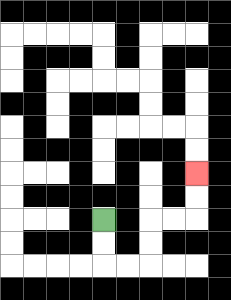{'start': '[4, 9]', 'end': '[8, 7]', 'path_directions': 'D,D,R,R,U,U,R,R,U,U', 'path_coordinates': '[[4, 9], [4, 10], [4, 11], [5, 11], [6, 11], [6, 10], [6, 9], [7, 9], [8, 9], [8, 8], [8, 7]]'}